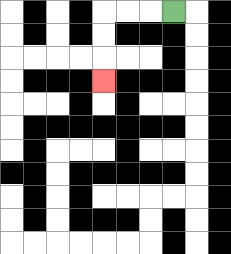{'start': '[7, 0]', 'end': '[4, 3]', 'path_directions': 'L,L,L,D,D,D', 'path_coordinates': '[[7, 0], [6, 0], [5, 0], [4, 0], [4, 1], [4, 2], [4, 3]]'}